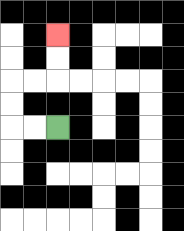{'start': '[2, 5]', 'end': '[2, 1]', 'path_directions': 'L,L,U,U,R,R,U,U', 'path_coordinates': '[[2, 5], [1, 5], [0, 5], [0, 4], [0, 3], [1, 3], [2, 3], [2, 2], [2, 1]]'}